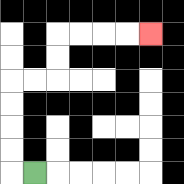{'start': '[1, 7]', 'end': '[6, 1]', 'path_directions': 'L,U,U,U,U,R,R,U,U,R,R,R,R', 'path_coordinates': '[[1, 7], [0, 7], [0, 6], [0, 5], [0, 4], [0, 3], [1, 3], [2, 3], [2, 2], [2, 1], [3, 1], [4, 1], [5, 1], [6, 1]]'}